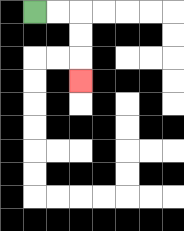{'start': '[1, 0]', 'end': '[3, 3]', 'path_directions': 'R,R,D,D,D', 'path_coordinates': '[[1, 0], [2, 0], [3, 0], [3, 1], [3, 2], [3, 3]]'}